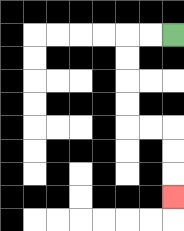{'start': '[7, 1]', 'end': '[7, 8]', 'path_directions': 'L,L,D,D,D,D,R,R,D,D,D', 'path_coordinates': '[[7, 1], [6, 1], [5, 1], [5, 2], [5, 3], [5, 4], [5, 5], [6, 5], [7, 5], [7, 6], [7, 7], [7, 8]]'}